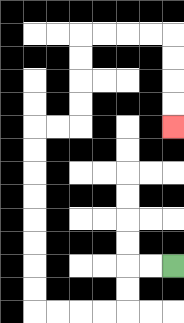{'start': '[7, 11]', 'end': '[7, 5]', 'path_directions': 'L,L,D,D,L,L,L,L,U,U,U,U,U,U,U,U,R,R,U,U,U,U,R,R,R,R,D,D,D,D', 'path_coordinates': '[[7, 11], [6, 11], [5, 11], [5, 12], [5, 13], [4, 13], [3, 13], [2, 13], [1, 13], [1, 12], [1, 11], [1, 10], [1, 9], [1, 8], [1, 7], [1, 6], [1, 5], [2, 5], [3, 5], [3, 4], [3, 3], [3, 2], [3, 1], [4, 1], [5, 1], [6, 1], [7, 1], [7, 2], [7, 3], [7, 4], [7, 5]]'}